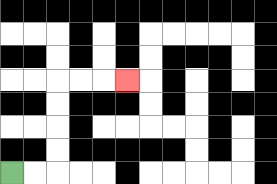{'start': '[0, 7]', 'end': '[5, 3]', 'path_directions': 'R,R,U,U,U,U,R,R,R', 'path_coordinates': '[[0, 7], [1, 7], [2, 7], [2, 6], [2, 5], [2, 4], [2, 3], [3, 3], [4, 3], [5, 3]]'}